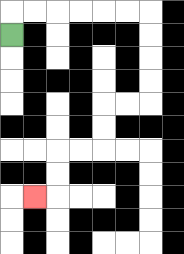{'start': '[0, 1]', 'end': '[1, 8]', 'path_directions': 'U,R,R,R,R,R,R,D,D,D,D,L,L,D,D,L,L,D,D,L', 'path_coordinates': '[[0, 1], [0, 0], [1, 0], [2, 0], [3, 0], [4, 0], [5, 0], [6, 0], [6, 1], [6, 2], [6, 3], [6, 4], [5, 4], [4, 4], [4, 5], [4, 6], [3, 6], [2, 6], [2, 7], [2, 8], [1, 8]]'}